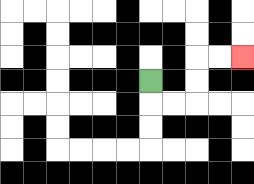{'start': '[6, 3]', 'end': '[10, 2]', 'path_directions': 'D,R,R,U,U,R,R', 'path_coordinates': '[[6, 3], [6, 4], [7, 4], [8, 4], [8, 3], [8, 2], [9, 2], [10, 2]]'}